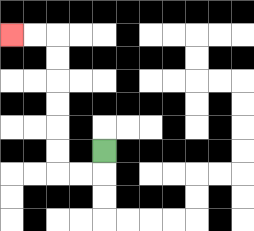{'start': '[4, 6]', 'end': '[0, 1]', 'path_directions': 'D,L,L,U,U,U,U,U,U,L,L', 'path_coordinates': '[[4, 6], [4, 7], [3, 7], [2, 7], [2, 6], [2, 5], [2, 4], [2, 3], [2, 2], [2, 1], [1, 1], [0, 1]]'}